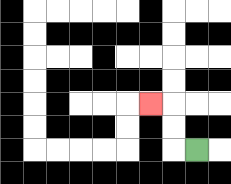{'start': '[8, 6]', 'end': '[6, 4]', 'path_directions': 'L,U,U,L', 'path_coordinates': '[[8, 6], [7, 6], [7, 5], [7, 4], [6, 4]]'}